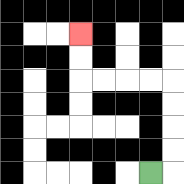{'start': '[6, 7]', 'end': '[3, 1]', 'path_directions': 'R,U,U,U,U,L,L,L,L,U,U', 'path_coordinates': '[[6, 7], [7, 7], [7, 6], [7, 5], [7, 4], [7, 3], [6, 3], [5, 3], [4, 3], [3, 3], [3, 2], [3, 1]]'}